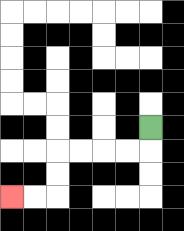{'start': '[6, 5]', 'end': '[0, 8]', 'path_directions': 'D,L,L,L,L,D,D,L,L', 'path_coordinates': '[[6, 5], [6, 6], [5, 6], [4, 6], [3, 6], [2, 6], [2, 7], [2, 8], [1, 8], [0, 8]]'}